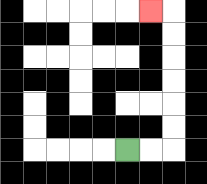{'start': '[5, 6]', 'end': '[6, 0]', 'path_directions': 'R,R,U,U,U,U,U,U,L', 'path_coordinates': '[[5, 6], [6, 6], [7, 6], [7, 5], [7, 4], [7, 3], [7, 2], [7, 1], [7, 0], [6, 0]]'}